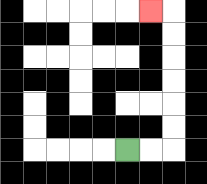{'start': '[5, 6]', 'end': '[6, 0]', 'path_directions': 'R,R,U,U,U,U,U,U,L', 'path_coordinates': '[[5, 6], [6, 6], [7, 6], [7, 5], [7, 4], [7, 3], [7, 2], [7, 1], [7, 0], [6, 0]]'}